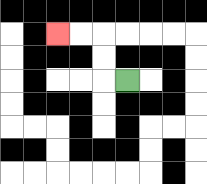{'start': '[5, 3]', 'end': '[2, 1]', 'path_directions': 'L,U,U,L,L', 'path_coordinates': '[[5, 3], [4, 3], [4, 2], [4, 1], [3, 1], [2, 1]]'}